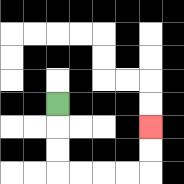{'start': '[2, 4]', 'end': '[6, 5]', 'path_directions': 'D,D,D,R,R,R,R,U,U', 'path_coordinates': '[[2, 4], [2, 5], [2, 6], [2, 7], [3, 7], [4, 7], [5, 7], [6, 7], [6, 6], [6, 5]]'}